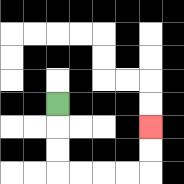{'start': '[2, 4]', 'end': '[6, 5]', 'path_directions': 'D,D,D,R,R,R,R,U,U', 'path_coordinates': '[[2, 4], [2, 5], [2, 6], [2, 7], [3, 7], [4, 7], [5, 7], [6, 7], [6, 6], [6, 5]]'}